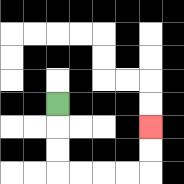{'start': '[2, 4]', 'end': '[6, 5]', 'path_directions': 'D,D,D,R,R,R,R,U,U', 'path_coordinates': '[[2, 4], [2, 5], [2, 6], [2, 7], [3, 7], [4, 7], [5, 7], [6, 7], [6, 6], [6, 5]]'}